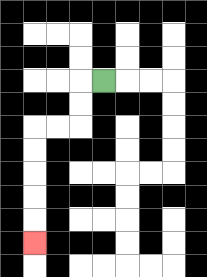{'start': '[4, 3]', 'end': '[1, 10]', 'path_directions': 'L,D,D,L,L,D,D,D,D,D', 'path_coordinates': '[[4, 3], [3, 3], [3, 4], [3, 5], [2, 5], [1, 5], [1, 6], [1, 7], [1, 8], [1, 9], [1, 10]]'}